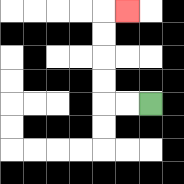{'start': '[6, 4]', 'end': '[5, 0]', 'path_directions': 'L,L,U,U,U,U,R', 'path_coordinates': '[[6, 4], [5, 4], [4, 4], [4, 3], [4, 2], [4, 1], [4, 0], [5, 0]]'}